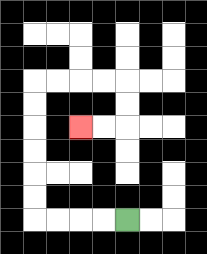{'start': '[5, 9]', 'end': '[3, 5]', 'path_directions': 'L,L,L,L,U,U,U,U,U,U,R,R,R,R,D,D,L,L', 'path_coordinates': '[[5, 9], [4, 9], [3, 9], [2, 9], [1, 9], [1, 8], [1, 7], [1, 6], [1, 5], [1, 4], [1, 3], [2, 3], [3, 3], [4, 3], [5, 3], [5, 4], [5, 5], [4, 5], [3, 5]]'}